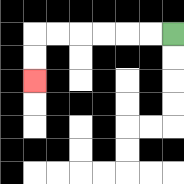{'start': '[7, 1]', 'end': '[1, 3]', 'path_directions': 'L,L,L,L,L,L,D,D', 'path_coordinates': '[[7, 1], [6, 1], [5, 1], [4, 1], [3, 1], [2, 1], [1, 1], [1, 2], [1, 3]]'}